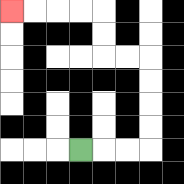{'start': '[3, 6]', 'end': '[0, 0]', 'path_directions': 'R,R,R,U,U,U,U,L,L,U,U,L,L,L,L', 'path_coordinates': '[[3, 6], [4, 6], [5, 6], [6, 6], [6, 5], [6, 4], [6, 3], [6, 2], [5, 2], [4, 2], [4, 1], [4, 0], [3, 0], [2, 0], [1, 0], [0, 0]]'}